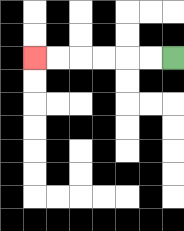{'start': '[7, 2]', 'end': '[1, 2]', 'path_directions': 'L,L,L,L,L,L', 'path_coordinates': '[[7, 2], [6, 2], [5, 2], [4, 2], [3, 2], [2, 2], [1, 2]]'}